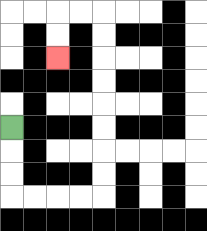{'start': '[0, 5]', 'end': '[2, 2]', 'path_directions': 'D,D,D,R,R,R,R,U,U,U,U,U,U,U,U,L,L,D,D', 'path_coordinates': '[[0, 5], [0, 6], [0, 7], [0, 8], [1, 8], [2, 8], [3, 8], [4, 8], [4, 7], [4, 6], [4, 5], [4, 4], [4, 3], [4, 2], [4, 1], [4, 0], [3, 0], [2, 0], [2, 1], [2, 2]]'}